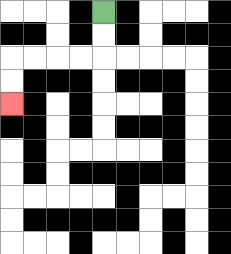{'start': '[4, 0]', 'end': '[0, 4]', 'path_directions': 'D,D,L,L,L,L,D,D', 'path_coordinates': '[[4, 0], [4, 1], [4, 2], [3, 2], [2, 2], [1, 2], [0, 2], [0, 3], [0, 4]]'}